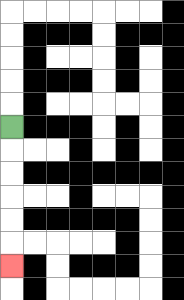{'start': '[0, 5]', 'end': '[0, 11]', 'path_directions': 'D,D,D,D,D,D', 'path_coordinates': '[[0, 5], [0, 6], [0, 7], [0, 8], [0, 9], [0, 10], [0, 11]]'}